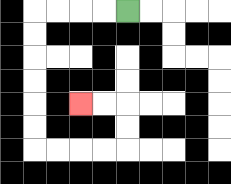{'start': '[5, 0]', 'end': '[3, 4]', 'path_directions': 'L,L,L,L,D,D,D,D,D,D,R,R,R,R,U,U,L,L', 'path_coordinates': '[[5, 0], [4, 0], [3, 0], [2, 0], [1, 0], [1, 1], [1, 2], [1, 3], [1, 4], [1, 5], [1, 6], [2, 6], [3, 6], [4, 6], [5, 6], [5, 5], [5, 4], [4, 4], [3, 4]]'}